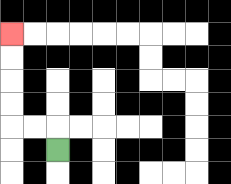{'start': '[2, 6]', 'end': '[0, 1]', 'path_directions': 'U,L,L,U,U,U,U', 'path_coordinates': '[[2, 6], [2, 5], [1, 5], [0, 5], [0, 4], [0, 3], [0, 2], [0, 1]]'}